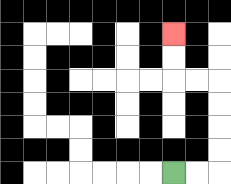{'start': '[7, 7]', 'end': '[7, 1]', 'path_directions': 'R,R,U,U,U,U,L,L,U,U', 'path_coordinates': '[[7, 7], [8, 7], [9, 7], [9, 6], [9, 5], [9, 4], [9, 3], [8, 3], [7, 3], [7, 2], [7, 1]]'}